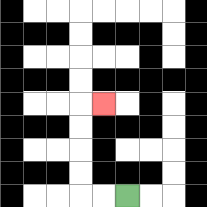{'start': '[5, 8]', 'end': '[4, 4]', 'path_directions': 'L,L,U,U,U,U,R', 'path_coordinates': '[[5, 8], [4, 8], [3, 8], [3, 7], [3, 6], [3, 5], [3, 4], [4, 4]]'}